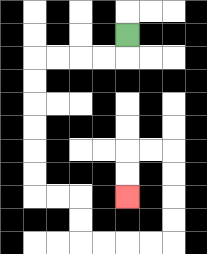{'start': '[5, 1]', 'end': '[5, 8]', 'path_directions': 'D,L,L,L,L,D,D,D,D,D,D,R,R,D,D,R,R,R,R,U,U,U,U,L,L,D,D', 'path_coordinates': '[[5, 1], [5, 2], [4, 2], [3, 2], [2, 2], [1, 2], [1, 3], [1, 4], [1, 5], [1, 6], [1, 7], [1, 8], [2, 8], [3, 8], [3, 9], [3, 10], [4, 10], [5, 10], [6, 10], [7, 10], [7, 9], [7, 8], [7, 7], [7, 6], [6, 6], [5, 6], [5, 7], [5, 8]]'}